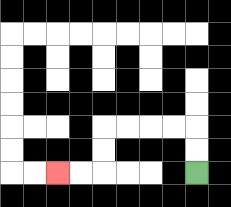{'start': '[8, 7]', 'end': '[2, 7]', 'path_directions': 'U,U,L,L,L,L,D,D,L,L', 'path_coordinates': '[[8, 7], [8, 6], [8, 5], [7, 5], [6, 5], [5, 5], [4, 5], [4, 6], [4, 7], [3, 7], [2, 7]]'}